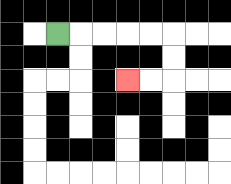{'start': '[2, 1]', 'end': '[5, 3]', 'path_directions': 'R,R,R,R,R,D,D,L,L', 'path_coordinates': '[[2, 1], [3, 1], [4, 1], [5, 1], [6, 1], [7, 1], [7, 2], [7, 3], [6, 3], [5, 3]]'}